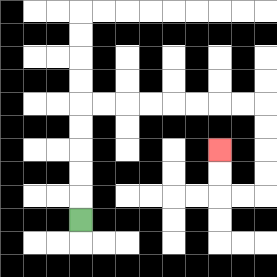{'start': '[3, 9]', 'end': '[9, 6]', 'path_directions': 'U,U,U,U,U,R,R,R,R,R,R,R,R,D,D,D,D,L,L,U,U', 'path_coordinates': '[[3, 9], [3, 8], [3, 7], [3, 6], [3, 5], [3, 4], [4, 4], [5, 4], [6, 4], [7, 4], [8, 4], [9, 4], [10, 4], [11, 4], [11, 5], [11, 6], [11, 7], [11, 8], [10, 8], [9, 8], [9, 7], [9, 6]]'}